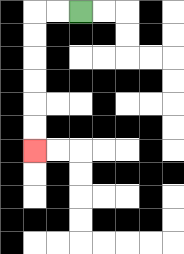{'start': '[3, 0]', 'end': '[1, 6]', 'path_directions': 'L,L,D,D,D,D,D,D', 'path_coordinates': '[[3, 0], [2, 0], [1, 0], [1, 1], [1, 2], [1, 3], [1, 4], [1, 5], [1, 6]]'}